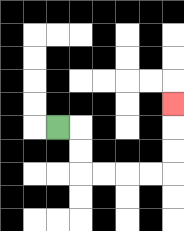{'start': '[2, 5]', 'end': '[7, 4]', 'path_directions': 'R,D,D,R,R,R,R,U,U,U', 'path_coordinates': '[[2, 5], [3, 5], [3, 6], [3, 7], [4, 7], [5, 7], [6, 7], [7, 7], [7, 6], [7, 5], [7, 4]]'}